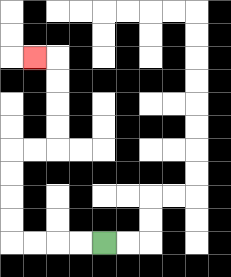{'start': '[4, 10]', 'end': '[1, 2]', 'path_directions': 'L,L,L,L,U,U,U,U,R,R,U,U,U,U,L', 'path_coordinates': '[[4, 10], [3, 10], [2, 10], [1, 10], [0, 10], [0, 9], [0, 8], [0, 7], [0, 6], [1, 6], [2, 6], [2, 5], [2, 4], [2, 3], [2, 2], [1, 2]]'}